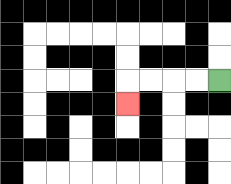{'start': '[9, 3]', 'end': '[5, 4]', 'path_directions': 'L,L,L,L,D', 'path_coordinates': '[[9, 3], [8, 3], [7, 3], [6, 3], [5, 3], [5, 4]]'}